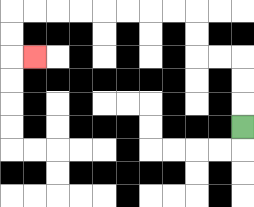{'start': '[10, 5]', 'end': '[1, 2]', 'path_directions': 'U,U,U,L,L,U,U,L,L,L,L,L,L,L,L,D,D,R', 'path_coordinates': '[[10, 5], [10, 4], [10, 3], [10, 2], [9, 2], [8, 2], [8, 1], [8, 0], [7, 0], [6, 0], [5, 0], [4, 0], [3, 0], [2, 0], [1, 0], [0, 0], [0, 1], [0, 2], [1, 2]]'}